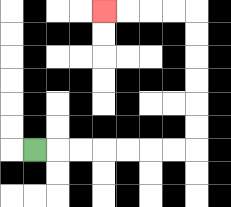{'start': '[1, 6]', 'end': '[4, 0]', 'path_directions': 'R,R,R,R,R,R,R,U,U,U,U,U,U,L,L,L,L', 'path_coordinates': '[[1, 6], [2, 6], [3, 6], [4, 6], [5, 6], [6, 6], [7, 6], [8, 6], [8, 5], [8, 4], [8, 3], [8, 2], [8, 1], [8, 0], [7, 0], [6, 0], [5, 0], [4, 0]]'}